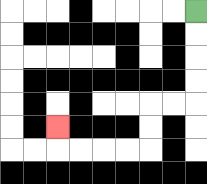{'start': '[8, 0]', 'end': '[2, 5]', 'path_directions': 'D,D,D,D,L,L,D,D,L,L,L,L,U', 'path_coordinates': '[[8, 0], [8, 1], [8, 2], [8, 3], [8, 4], [7, 4], [6, 4], [6, 5], [6, 6], [5, 6], [4, 6], [3, 6], [2, 6], [2, 5]]'}